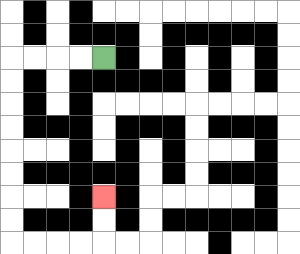{'start': '[4, 2]', 'end': '[4, 8]', 'path_directions': 'L,L,L,L,D,D,D,D,D,D,D,D,R,R,R,R,U,U', 'path_coordinates': '[[4, 2], [3, 2], [2, 2], [1, 2], [0, 2], [0, 3], [0, 4], [0, 5], [0, 6], [0, 7], [0, 8], [0, 9], [0, 10], [1, 10], [2, 10], [3, 10], [4, 10], [4, 9], [4, 8]]'}